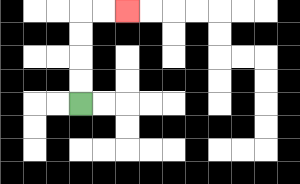{'start': '[3, 4]', 'end': '[5, 0]', 'path_directions': 'U,U,U,U,R,R', 'path_coordinates': '[[3, 4], [3, 3], [3, 2], [3, 1], [3, 0], [4, 0], [5, 0]]'}